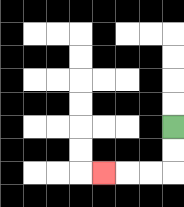{'start': '[7, 5]', 'end': '[4, 7]', 'path_directions': 'D,D,L,L,L', 'path_coordinates': '[[7, 5], [7, 6], [7, 7], [6, 7], [5, 7], [4, 7]]'}